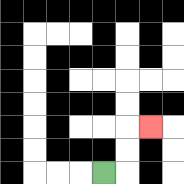{'start': '[4, 7]', 'end': '[6, 5]', 'path_directions': 'R,U,U,R', 'path_coordinates': '[[4, 7], [5, 7], [5, 6], [5, 5], [6, 5]]'}